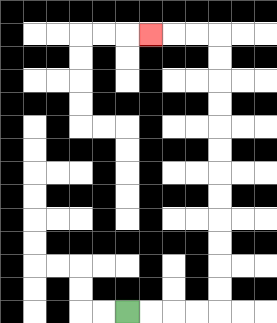{'start': '[5, 13]', 'end': '[6, 1]', 'path_directions': 'R,R,R,R,U,U,U,U,U,U,U,U,U,U,U,U,L,L,L', 'path_coordinates': '[[5, 13], [6, 13], [7, 13], [8, 13], [9, 13], [9, 12], [9, 11], [9, 10], [9, 9], [9, 8], [9, 7], [9, 6], [9, 5], [9, 4], [9, 3], [9, 2], [9, 1], [8, 1], [7, 1], [6, 1]]'}